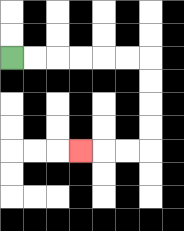{'start': '[0, 2]', 'end': '[3, 6]', 'path_directions': 'R,R,R,R,R,R,D,D,D,D,L,L,L', 'path_coordinates': '[[0, 2], [1, 2], [2, 2], [3, 2], [4, 2], [5, 2], [6, 2], [6, 3], [6, 4], [6, 5], [6, 6], [5, 6], [4, 6], [3, 6]]'}